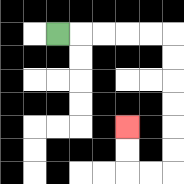{'start': '[2, 1]', 'end': '[5, 5]', 'path_directions': 'R,R,R,R,R,D,D,D,D,D,D,L,L,U,U', 'path_coordinates': '[[2, 1], [3, 1], [4, 1], [5, 1], [6, 1], [7, 1], [7, 2], [7, 3], [7, 4], [7, 5], [7, 6], [7, 7], [6, 7], [5, 7], [5, 6], [5, 5]]'}